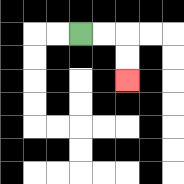{'start': '[3, 1]', 'end': '[5, 3]', 'path_directions': 'R,R,D,D', 'path_coordinates': '[[3, 1], [4, 1], [5, 1], [5, 2], [5, 3]]'}